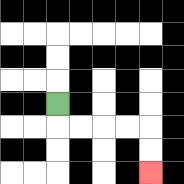{'start': '[2, 4]', 'end': '[6, 7]', 'path_directions': 'D,R,R,R,R,D,D', 'path_coordinates': '[[2, 4], [2, 5], [3, 5], [4, 5], [5, 5], [6, 5], [6, 6], [6, 7]]'}